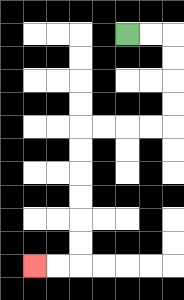{'start': '[5, 1]', 'end': '[1, 11]', 'path_directions': 'R,R,D,D,D,D,L,L,L,L,D,D,D,D,D,D,L,L', 'path_coordinates': '[[5, 1], [6, 1], [7, 1], [7, 2], [7, 3], [7, 4], [7, 5], [6, 5], [5, 5], [4, 5], [3, 5], [3, 6], [3, 7], [3, 8], [3, 9], [3, 10], [3, 11], [2, 11], [1, 11]]'}